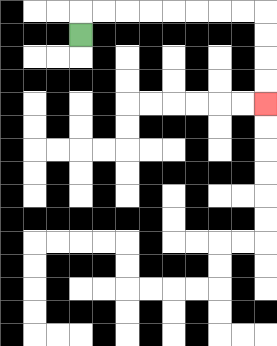{'start': '[3, 1]', 'end': '[11, 4]', 'path_directions': 'U,R,R,R,R,R,R,R,R,D,D,D,D', 'path_coordinates': '[[3, 1], [3, 0], [4, 0], [5, 0], [6, 0], [7, 0], [8, 0], [9, 0], [10, 0], [11, 0], [11, 1], [11, 2], [11, 3], [11, 4]]'}